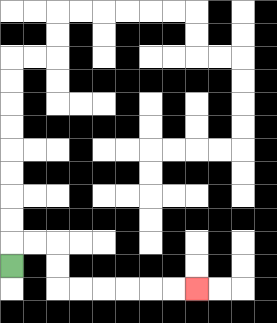{'start': '[0, 11]', 'end': '[8, 12]', 'path_directions': 'U,R,R,D,D,R,R,R,R,R,R', 'path_coordinates': '[[0, 11], [0, 10], [1, 10], [2, 10], [2, 11], [2, 12], [3, 12], [4, 12], [5, 12], [6, 12], [7, 12], [8, 12]]'}